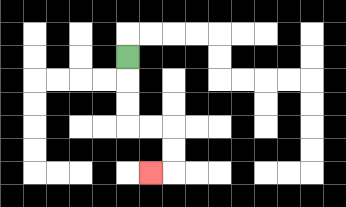{'start': '[5, 2]', 'end': '[6, 7]', 'path_directions': 'D,D,D,R,R,D,D,L', 'path_coordinates': '[[5, 2], [5, 3], [5, 4], [5, 5], [6, 5], [7, 5], [7, 6], [7, 7], [6, 7]]'}